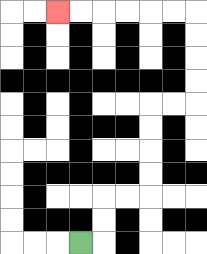{'start': '[3, 10]', 'end': '[2, 0]', 'path_directions': 'R,U,U,R,R,U,U,U,U,R,R,U,U,U,U,L,L,L,L,L,L', 'path_coordinates': '[[3, 10], [4, 10], [4, 9], [4, 8], [5, 8], [6, 8], [6, 7], [6, 6], [6, 5], [6, 4], [7, 4], [8, 4], [8, 3], [8, 2], [8, 1], [8, 0], [7, 0], [6, 0], [5, 0], [4, 0], [3, 0], [2, 0]]'}